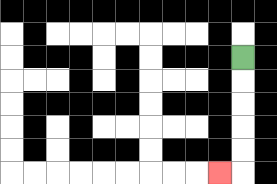{'start': '[10, 2]', 'end': '[9, 7]', 'path_directions': 'D,D,D,D,D,L', 'path_coordinates': '[[10, 2], [10, 3], [10, 4], [10, 5], [10, 6], [10, 7], [9, 7]]'}